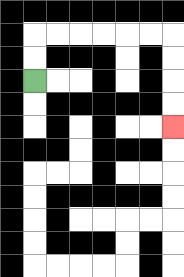{'start': '[1, 3]', 'end': '[7, 5]', 'path_directions': 'U,U,R,R,R,R,R,R,D,D,D,D', 'path_coordinates': '[[1, 3], [1, 2], [1, 1], [2, 1], [3, 1], [4, 1], [5, 1], [6, 1], [7, 1], [7, 2], [7, 3], [7, 4], [7, 5]]'}